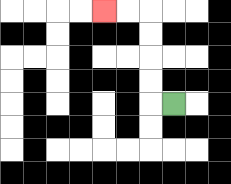{'start': '[7, 4]', 'end': '[4, 0]', 'path_directions': 'L,U,U,U,U,L,L', 'path_coordinates': '[[7, 4], [6, 4], [6, 3], [6, 2], [6, 1], [6, 0], [5, 0], [4, 0]]'}